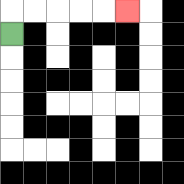{'start': '[0, 1]', 'end': '[5, 0]', 'path_directions': 'U,R,R,R,R,R', 'path_coordinates': '[[0, 1], [0, 0], [1, 0], [2, 0], [3, 0], [4, 0], [5, 0]]'}